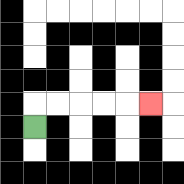{'start': '[1, 5]', 'end': '[6, 4]', 'path_directions': 'U,R,R,R,R,R', 'path_coordinates': '[[1, 5], [1, 4], [2, 4], [3, 4], [4, 4], [5, 4], [6, 4]]'}